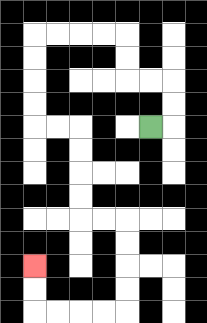{'start': '[6, 5]', 'end': '[1, 11]', 'path_directions': 'R,U,U,L,L,U,U,L,L,L,L,D,D,D,D,R,R,D,D,D,D,R,R,D,D,D,D,L,L,L,L,U,U', 'path_coordinates': '[[6, 5], [7, 5], [7, 4], [7, 3], [6, 3], [5, 3], [5, 2], [5, 1], [4, 1], [3, 1], [2, 1], [1, 1], [1, 2], [1, 3], [1, 4], [1, 5], [2, 5], [3, 5], [3, 6], [3, 7], [3, 8], [3, 9], [4, 9], [5, 9], [5, 10], [5, 11], [5, 12], [5, 13], [4, 13], [3, 13], [2, 13], [1, 13], [1, 12], [1, 11]]'}